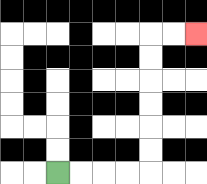{'start': '[2, 7]', 'end': '[8, 1]', 'path_directions': 'R,R,R,R,U,U,U,U,U,U,R,R', 'path_coordinates': '[[2, 7], [3, 7], [4, 7], [5, 7], [6, 7], [6, 6], [6, 5], [6, 4], [6, 3], [6, 2], [6, 1], [7, 1], [8, 1]]'}